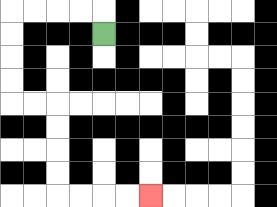{'start': '[4, 1]', 'end': '[6, 8]', 'path_directions': 'U,L,L,L,L,D,D,D,D,R,R,D,D,D,D,R,R,R,R', 'path_coordinates': '[[4, 1], [4, 0], [3, 0], [2, 0], [1, 0], [0, 0], [0, 1], [0, 2], [0, 3], [0, 4], [1, 4], [2, 4], [2, 5], [2, 6], [2, 7], [2, 8], [3, 8], [4, 8], [5, 8], [6, 8]]'}